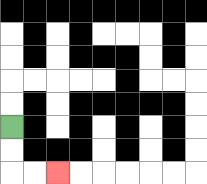{'start': '[0, 5]', 'end': '[2, 7]', 'path_directions': 'D,D,R,R', 'path_coordinates': '[[0, 5], [0, 6], [0, 7], [1, 7], [2, 7]]'}